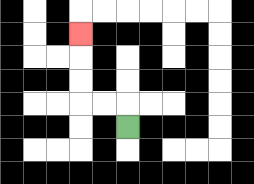{'start': '[5, 5]', 'end': '[3, 1]', 'path_directions': 'U,L,L,U,U,U', 'path_coordinates': '[[5, 5], [5, 4], [4, 4], [3, 4], [3, 3], [3, 2], [3, 1]]'}